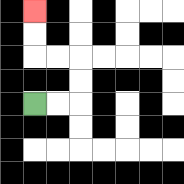{'start': '[1, 4]', 'end': '[1, 0]', 'path_directions': 'R,R,U,U,L,L,U,U', 'path_coordinates': '[[1, 4], [2, 4], [3, 4], [3, 3], [3, 2], [2, 2], [1, 2], [1, 1], [1, 0]]'}